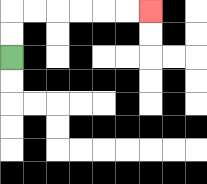{'start': '[0, 2]', 'end': '[6, 0]', 'path_directions': 'U,U,R,R,R,R,R,R', 'path_coordinates': '[[0, 2], [0, 1], [0, 0], [1, 0], [2, 0], [3, 0], [4, 0], [5, 0], [6, 0]]'}